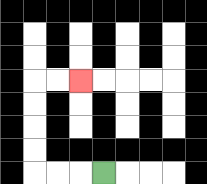{'start': '[4, 7]', 'end': '[3, 3]', 'path_directions': 'L,L,L,U,U,U,U,R,R', 'path_coordinates': '[[4, 7], [3, 7], [2, 7], [1, 7], [1, 6], [1, 5], [1, 4], [1, 3], [2, 3], [3, 3]]'}